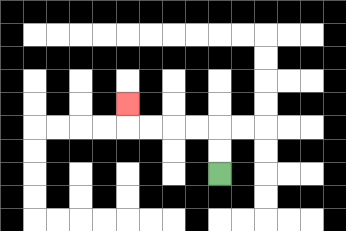{'start': '[9, 7]', 'end': '[5, 4]', 'path_directions': 'U,U,L,L,L,L,U', 'path_coordinates': '[[9, 7], [9, 6], [9, 5], [8, 5], [7, 5], [6, 5], [5, 5], [5, 4]]'}